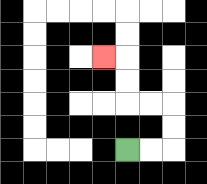{'start': '[5, 6]', 'end': '[4, 2]', 'path_directions': 'R,R,U,U,L,L,U,U,L', 'path_coordinates': '[[5, 6], [6, 6], [7, 6], [7, 5], [7, 4], [6, 4], [5, 4], [5, 3], [5, 2], [4, 2]]'}